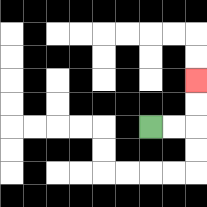{'start': '[6, 5]', 'end': '[8, 3]', 'path_directions': 'R,R,U,U', 'path_coordinates': '[[6, 5], [7, 5], [8, 5], [8, 4], [8, 3]]'}